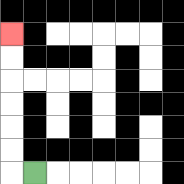{'start': '[1, 7]', 'end': '[0, 1]', 'path_directions': 'L,U,U,U,U,U,U', 'path_coordinates': '[[1, 7], [0, 7], [0, 6], [0, 5], [0, 4], [0, 3], [0, 2], [0, 1]]'}